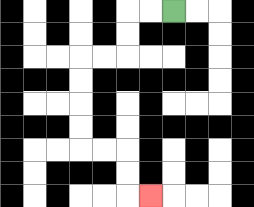{'start': '[7, 0]', 'end': '[6, 8]', 'path_directions': 'L,L,D,D,L,L,D,D,D,D,R,R,D,D,R', 'path_coordinates': '[[7, 0], [6, 0], [5, 0], [5, 1], [5, 2], [4, 2], [3, 2], [3, 3], [3, 4], [3, 5], [3, 6], [4, 6], [5, 6], [5, 7], [5, 8], [6, 8]]'}